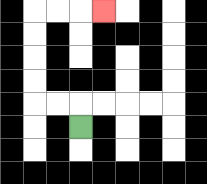{'start': '[3, 5]', 'end': '[4, 0]', 'path_directions': 'U,L,L,U,U,U,U,R,R,R', 'path_coordinates': '[[3, 5], [3, 4], [2, 4], [1, 4], [1, 3], [1, 2], [1, 1], [1, 0], [2, 0], [3, 0], [4, 0]]'}